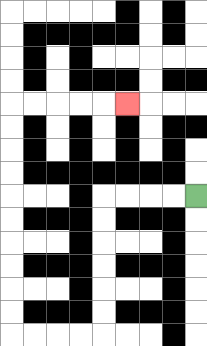{'start': '[8, 8]', 'end': '[5, 4]', 'path_directions': 'L,L,L,L,D,D,D,D,D,D,L,L,L,L,U,U,U,U,U,U,U,U,U,U,R,R,R,R,R', 'path_coordinates': '[[8, 8], [7, 8], [6, 8], [5, 8], [4, 8], [4, 9], [4, 10], [4, 11], [4, 12], [4, 13], [4, 14], [3, 14], [2, 14], [1, 14], [0, 14], [0, 13], [0, 12], [0, 11], [0, 10], [0, 9], [0, 8], [0, 7], [0, 6], [0, 5], [0, 4], [1, 4], [2, 4], [3, 4], [4, 4], [5, 4]]'}